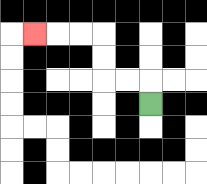{'start': '[6, 4]', 'end': '[1, 1]', 'path_directions': 'U,L,L,U,U,L,L,L', 'path_coordinates': '[[6, 4], [6, 3], [5, 3], [4, 3], [4, 2], [4, 1], [3, 1], [2, 1], [1, 1]]'}